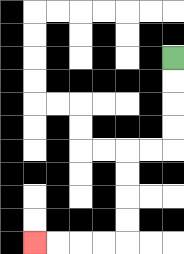{'start': '[7, 2]', 'end': '[1, 10]', 'path_directions': 'D,D,D,D,L,L,D,D,D,D,L,L,L,L', 'path_coordinates': '[[7, 2], [7, 3], [7, 4], [7, 5], [7, 6], [6, 6], [5, 6], [5, 7], [5, 8], [5, 9], [5, 10], [4, 10], [3, 10], [2, 10], [1, 10]]'}